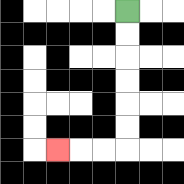{'start': '[5, 0]', 'end': '[2, 6]', 'path_directions': 'D,D,D,D,D,D,L,L,L', 'path_coordinates': '[[5, 0], [5, 1], [5, 2], [5, 3], [5, 4], [5, 5], [5, 6], [4, 6], [3, 6], [2, 6]]'}